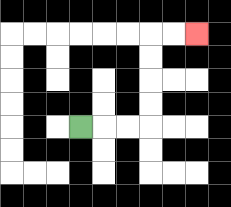{'start': '[3, 5]', 'end': '[8, 1]', 'path_directions': 'R,R,R,U,U,U,U,R,R', 'path_coordinates': '[[3, 5], [4, 5], [5, 5], [6, 5], [6, 4], [6, 3], [6, 2], [6, 1], [7, 1], [8, 1]]'}